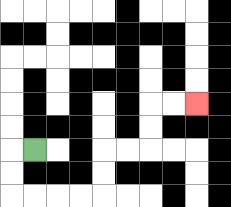{'start': '[1, 6]', 'end': '[8, 4]', 'path_directions': 'L,D,D,R,R,R,R,U,U,R,R,U,U,R,R', 'path_coordinates': '[[1, 6], [0, 6], [0, 7], [0, 8], [1, 8], [2, 8], [3, 8], [4, 8], [4, 7], [4, 6], [5, 6], [6, 6], [6, 5], [6, 4], [7, 4], [8, 4]]'}